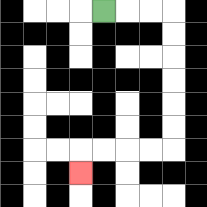{'start': '[4, 0]', 'end': '[3, 7]', 'path_directions': 'R,R,R,D,D,D,D,D,D,L,L,L,L,D', 'path_coordinates': '[[4, 0], [5, 0], [6, 0], [7, 0], [7, 1], [7, 2], [7, 3], [7, 4], [7, 5], [7, 6], [6, 6], [5, 6], [4, 6], [3, 6], [3, 7]]'}